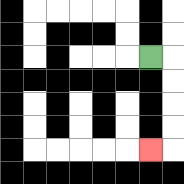{'start': '[6, 2]', 'end': '[6, 6]', 'path_directions': 'R,D,D,D,D,L', 'path_coordinates': '[[6, 2], [7, 2], [7, 3], [7, 4], [7, 5], [7, 6], [6, 6]]'}